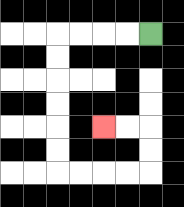{'start': '[6, 1]', 'end': '[4, 5]', 'path_directions': 'L,L,L,L,D,D,D,D,D,D,R,R,R,R,U,U,L,L', 'path_coordinates': '[[6, 1], [5, 1], [4, 1], [3, 1], [2, 1], [2, 2], [2, 3], [2, 4], [2, 5], [2, 6], [2, 7], [3, 7], [4, 7], [5, 7], [6, 7], [6, 6], [6, 5], [5, 5], [4, 5]]'}